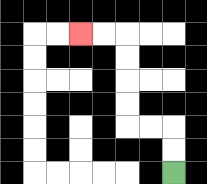{'start': '[7, 7]', 'end': '[3, 1]', 'path_directions': 'U,U,L,L,U,U,U,U,L,L', 'path_coordinates': '[[7, 7], [7, 6], [7, 5], [6, 5], [5, 5], [5, 4], [5, 3], [5, 2], [5, 1], [4, 1], [3, 1]]'}